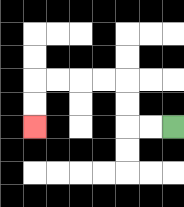{'start': '[7, 5]', 'end': '[1, 5]', 'path_directions': 'L,L,U,U,L,L,L,L,D,D', 'path_coordinates': '[[7, 5], [6, 5], [5, 5], [5, 4], [5, 3], [4, 3], [3, 3], [2, 3], [1, 3], [1, 4], [1, 5]]'}